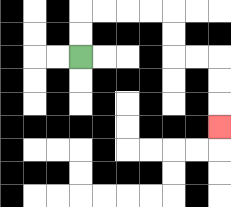{'start': '[3, 2]', 'end': '[9, 5]', 'path_directions': 'U,U,R,R,R,R,D,D,R,R,D,D,D', 'path_coordinates': '[[3, 2], [3, 1], [3, 0], [4, 0], [5, 0], [6, 0], [7, 0], [7, 1], [7, 2], [8, 2], [9, 2], [9, 3], [9, 4], [9, 5]]'}